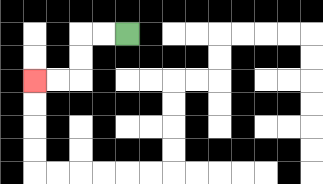{'start': '[5, 1]', 'end': '[1, 3]', 'path_directions': 'L,L,D,D,L,L', 'path_coordinates': '[[5, 1], [4, 1], [3, 1], [3, 2], [3, 3], [2, 3], [1, 3]]'}